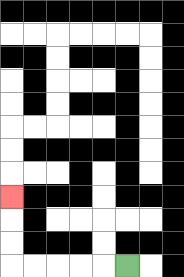{'start': '[5, 11]', 'end': '[0, 8]', 'path_directions': 'L,L,L,L,L,U,U,U', 'path_coordinates': '[[5, 11], [4, 11], [3, 11], [2, 11], [1, 11], [0, 11], [0, 10], [0, 9], [0, 8]]'}